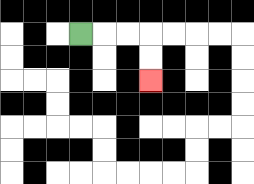{'start': '[3, 1]', 'end': '[6, 3]', 'path_directions': 'R,R,R,D,D', 'path_coordinates': '[[3, 1], [4, 1], [5, 1], [6, 1], [6, 2], [6, 3]]'}